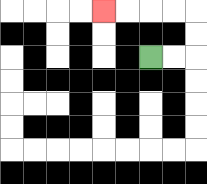{'start': '[6, 2]', 'end': '[4, 0]', 'path_directions': 'R,R,U,U,L,L,L,L', 'path_coordinates': '[[6, 2], [7, 2], [8, 2], [8, 1], [8, 0], [7, 0], [6, 0], [5, 0], [4, 0]]'}